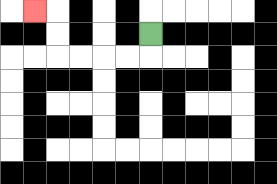{'start': '[6, 1]', 'end': '[1, 0]', 'path_directions': 'D,L,L,L,L,U,U,L', 'path_coordinates': '[[6, 1], [6, 2], [5, 2], [4, 2], [3, 2], [2, 2], [2, 1], [2, 0], [1, 0]]'}